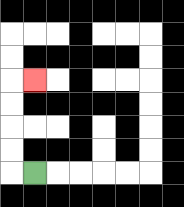{'start': '[1, 7]', 'end': '[1, 3]', 'path_directions': 'L,U,U,U,U,R', 'path_coordinates': '[[1, 7], [0, 7], [0, 6], [0, 5], [0, 4], [0, 3], [1, 3]]'}